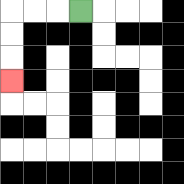{'start': '[3, 0]', 'end': '[0, 3]', 'path_directions': 'L,L,L,D,D,D', 'path_coordinates': '[[3, 0], [2, 0], [1, 0], [0, 0], [0, 1], [0, 2], [0, 3]]'}